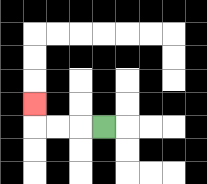{'start': '[4, 5]', 'end': '[1, 4]', 'path_directions': 'L,L,L,U', 'path_coordinates': '[[4, 5], [3, 5], [2, 5], [1, 5], [1, 4]]'}